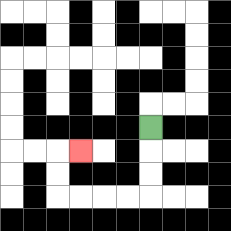{'start': '[6, 5]', 'end': '[3, 6]', 'path_directions': 'D,D,D,L,L,L,L,U,U,R', 'path_coordinates': '[[6, 5], [6, 6], [6, 7], [6, 8], [5, 8], [4, 8], [3, 8], [2, 8], [2, 7], [2, 6], [3, 6]]'}